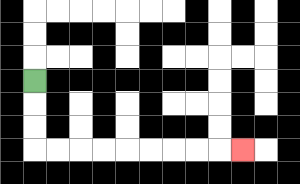{'start': '[1, 3]', 'end': '[10, 6]', 'path_directions': 'D,D,D,R,R,R,R,R,R,R,R,R', 'path_coordinates': '[[1, 3], [1, 4], [1, 5], [1, 6], [2, 6], [3, 6], [4, 6], [5, 6], [6, 6], [7, 6], [8, 6], [9, 6], [10, 6]]'}